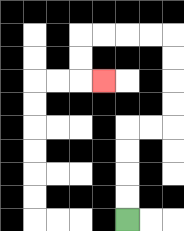{'start': '[5, 9]', 'end': '[4, 3]', 'path_directions': 'U,U,U,U,R,R,U,U,U,U,L,L,L,L,D,D,R', 'path_coordinates': '[[5, 9], [5, 8], [5, 7], [5, 6], [5, 5], [6, 5], [7, 5], [7, 4], [7, 3], [7, 2], [7, 1], [6, 1], [5, 1], [4, 1], [3, 1], [3, 2], [3, 3], [4, 3]]'}